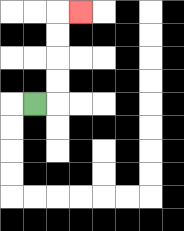{'start': '[1, 4]', 'end': '[3, 0]', 'path_directions': 'R,U,U,U,U,R', 'path_coordinates': '[[1, 4], [2, 4], [2, 3], [2, 2], [2, 1], [2, 0], [3, 0]]'}